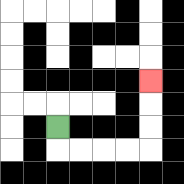{'start': '[2, 5]', 'end': '[6, 3]', 'path_directions': 'D,R,R,R,R,U,U,U', 'path_coordinates': '[[2, 5], [2, 6], [3, 6], [4, 6], [5, 6], [6, 6], [6, 5], [6, 4], [6, 3]]'}